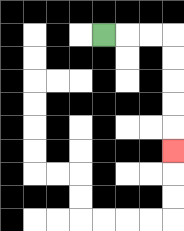{'start': '[4, 1]', 'end': '[7, 6]', 'path_directions': 'R,R,R,D,D,D,D,D', 'path_coordinates': '[[4, 1], [5, 1], [6, 1], [7, 1], [7, 2], [7, 3], [7, 4], [7, 5], [7, 6]]'}